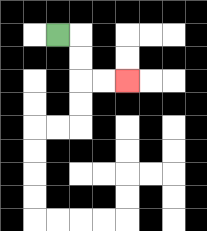{'start': '[2, 1]', 'end': '[5, 3]', 'path_directions': 'R,D,D,R,R', 'path_coordinates': '[[2, 1], [3, 1], [3, 2], [3, 3], [4, 3], [5, 3]]'}